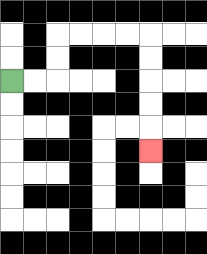{'start': '[0, 3]', 'end': '[6, 6]', 'path_directions': 'R,R,U,U,R,R,R,R,D,D,D,D,D', 'path_coordinates': '[[0, 3], [1, 3], [2, 3], [2, 2], [2, 1], [3, 1], [4, 1], [5, 1], [6, 1], [6, 2], [6, 3], [6, 4], [6, 5], [6, 6]]'}